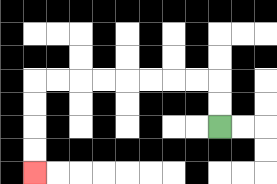{'start': '[9, 5]', 'end': '[1, 7]', 'path_directions': 'U,U,L,L,L,L,L,L,L,L,D,D,D,D', 'path_coordinates': '[[9, 5], [9, 4], [9, 3], [8, 3], [7, 3], [6, 3], [5, 3], [4, 3], [3, 3], [2, 3], [1, 3], [1, 4], [1, 5], [1, 6], [1, 7]]'}